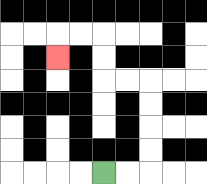{'start': '[4, 7]', 'end': '[2, 2]', 'path_directions': 'R,R,U,U,U,U,L,L,U,U,L,L,D', 'path_coordinates': '[[4, 7], [5, 7], [6, 7], [6, 6], [6, 5], [6, 4], [6, 3], [5, 3], [4, 3], [4, 2], [4, 1], [3, 1], [2, 1], [2, 2]]'}